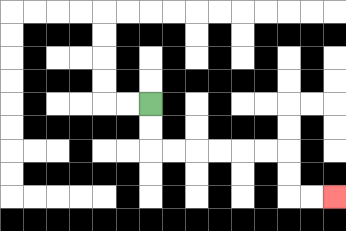{'start': '[6, 4]', 'end': '[14, 8]', 'path_directions': 'D,D,R,R,R,R,R,R,D,D,R,R', 'path_coordinates': '[[6, 4], [6, 5], [6, 6], [7, 6], [8, 6], [9, 6], [10, 6], [11, 6], [12, 6], [12, 7], [12, 8], [13, 8], [14, 8]]'}